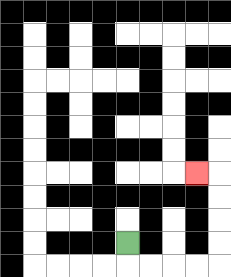{'start': '[5, 10]', 'end': '[8, 7]', 'path_directions': 'D,R,R,R,R,U,U,U,U,L', 'path_coordinates': '[[5, 10], [5, 11], [6, 11], [7, 11], [8, 11], [9, 11], [9, 10], [9, 9], [9, 8], [9, 7], [8, 7]]'}